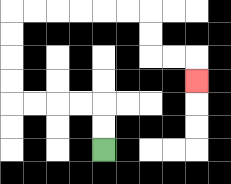{'start': '[4, 6]', 'end': '[8, 3]', 'path_directions': 'U,U,L,L,L,L,U,U,U,U,R,R,R,R,R,R,D,D,R,R,D', 'path_coordinates': '[[4, 6], [4, 5], [4, 4], [3, 4], [2, 4], [1, 4], [0, 4], [0, 3], [0, 2], [0, 1], [0, 0], [1, 0], [2, 0], [3, 0], [4, 0], [5, 0], [6, 0], [6, 1], [6, 2], [7, 2], [8, 2], [8, 3]]'}